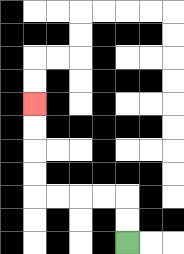{'start': '[5, 10]', 'end': '[1, 4]', 'path_directions': 'U,U,L,L,L,L,U,U,U,U', 'path_coordinates': '[[5, 10], [5, 9], [5, 8], [4, 8], [3, 8], [2, 8], [1, 8], [1, 7], [1, 6], [1, 5], [1, 4]]'}